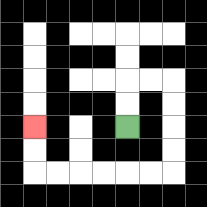{'start': '[5, 5]', 'end': '[1, 5]', 'path_directions': 'U,U,R,R,D,D,D,D,L,L,L,L,L,L,U,U', 'path_coordinates': '[[5, 5], [5, 4], [5, 3], [6, 3], [7, 3], [7, 4], [7, 5], [7, 6], [7, 7], [6, 7], [5, 7], [4, 7], [3, 7], [2, 7], [1, 7], [1, 6], [1, 5]]'}